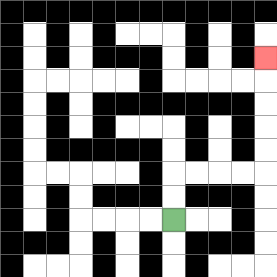{'start': '[7, 9]', 'end': '[11, 2]', 'path_directions': 'U,U,R,R,R,R,U,U,U,U,U', 'path_coordinates': '[[7, 9], [7, 8], [7, 7], [8, 7], [9, 7], [10, 7], [11, 7], [11, 6], [11, 5], [11, 4], [11, 3], [11, 2]]'}